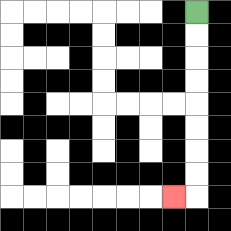{'start': '[8, 0]', 'end': '[7, 8]', 'path_directions': 'D,D,D,D,D,D,D,D,L', 'path_coordinates': '[[8, 0], [8, 1], [8, 2], [8, 3], [8, 4], [8, 5], [8, 6], [8, 7], [8, 8], [7, 8]]'}